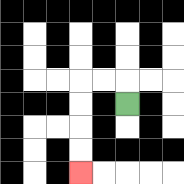{'start': '[5, 4]', 'end': '[3, 7]', 'path_directions': 'U,L,L,D,D,D,D', 'path_coordinates': '[[5, 4], [5, 3], [4, 3], [3, 3], [3, 4], [3, 5], [3, 6], [3, 7]]'}